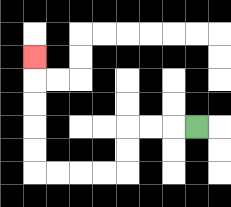{'start': '[8, 5]', 'end': '[1, 2]', 'path_directions': 'L,L,L,D,D,L,L,L,L,U,U,U,U,U', 'path_coordinates': '[[8, 5], [7, 5], [6, 5], [5, 5], [5, 6], [5, 7], [4, 7], [3, 7], [2, 7], [1, 7], [1, 6], [1, 5], [1, 4], [1, 3], [1, 2]]'}